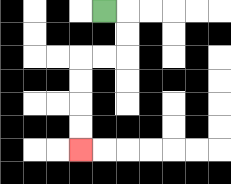{'start': '[4, 0]', 'end': '[3, 6]', 'path_directions': 'R,D,D,L,L,D,D,D,D', 'path_coordinates': '[[4, 0], [5, 0], [5, 1], [5, 2], [4, 2], [3, 2], [3, 3], [3, 4], [3, 5], [3, 6]]'}